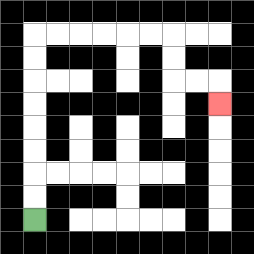{'start': '[1, 9]', 'end': '[9, 4]', 'path_directions': 'U,U,U,U,U,U,U,U,R,R,R,R,R,R,D,D,R,R,D', 'path_coordinates': '[[1, 9], [1, 8], [1, 7], [1, 6], [1, 5], [1, 4], [1, 3], [1, 2], [1, 1], [2, 1], [3, 1], [4, 1], [5, 1], [6, 1], [7, 1], [7, 2], [7, 3], [8, 3], [9, 3], [9, 4]]'}